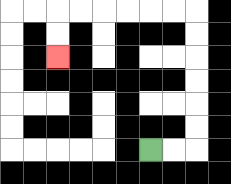{'start': '[6, 6]', 'end': '[2, 2]', 'path_directions': 'R,R,U,U,U,U,U,U,L,L,L,L,L,L,D,D', 'path_coordinates': '[[6, 6], [7, 6], [8, 6], [8, 5], [8, 4], [8, 3], [8, 2], [8, 1], [8, 0], [7, 0], [6, 0], [5, 0], [4, 0], [3, 0], [2, 0], [2, 1], [2, 2]]'}